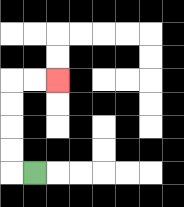{'start': '[1, 7]', 'end': '[2, 3]', 'path_directions': 'L,U,U,U,U,R,R', 'path_coordinates': '[[1, 7], [0, 7], [0, 6], [0, 5], [0, 4], [0, 3], [1, 3], [2, 3]]'}